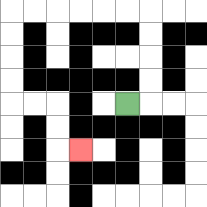{'start': '[5, 4]', 'end': '[3, 6]', 'path_directions': 'R,U,U,U,U,L,L,L,L,L,L,D,D,D,D,R,R,D,D,R', 'path_coordinates': '[[5, 4], [6, 4], [6, 3], [6, 2], [6, 1], [6, 0], [5, 0], [4, 0], [3, 0], [2, 0], [1, 0], [0, 0], [0, 1], [0, 2], [0, 3], [0, 4], [1, 4], [2, 4], [2, 5], [2, 6], [3, 6]]'}